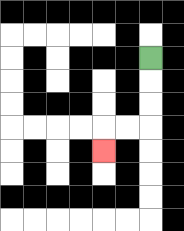{'start': '[6, 2]', 'end': '[4, 6]', 'path_directions': 'D,D,D,L,L,D', 'path_coordinates': '[[6, 2], [6, 3], [6, 4], [6, 5], [5, 5], [4, 5], [4, 6]]'}